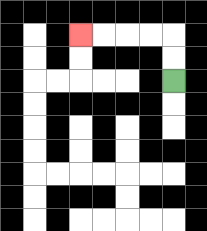{'start': '[7, 3]', 'end': '[3, 1]', 'path_directions': 'U,U,L,L,L,L', 'path_coordinates': '[[7, 3], [7, 2], [7, 1], [6, 1], [5, 1], [4, 1], [3, 1]]'}